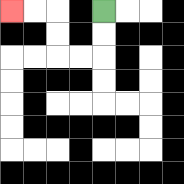{'start': '[4, 0]', 'end': '[0, 0]', 'path_directions': 'D,D,L,L,U,U,L,L', 'path_coordinates': '[[4, 0], [4, 1], [4, 2], [3, 2], [2, 2], [2, 1], [2, 0], [1, 0], [0, 0]]'}